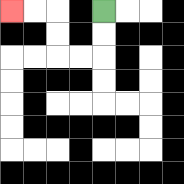{'start': '[4, 0]', 'end': '[0, 0]', 'path_directions': 'D,D,L,L,U,U,L,L', 'path_coordinates': '[[4, 0], [4, 1], [4, 2], [3, 2], [2, 2], [2, 1], [2, 0], [1, 0], [0, 0]]'}